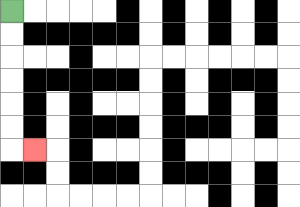{'start': '[0, 0]', 'end': '[1, 6]', 'path_directions': 'D,D,D,D,D,D,R', 'path_coordinates': '[[0, 0], [0, 1], [0, 2], [0, 3], [0, 4], [0, 5], [0, 6], [1, 6]]'}